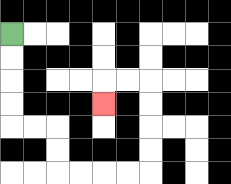{'start': '[0, 1]', 'end': '[4, 4]', 'path_directions': 'D,D,D,D,R,R,D,D,R,R,R,R,U,U,U,U,L,L,D', 'path_coordinates': '[[0, 1], [0, 2], [0, 3], [0, 4], [0, 5], [1, 5], [2, 5], [2, 6], [2, 7], [3, 7], [4, 7], [5, 7], [6, 7], [6, 6], [6, 5], [6, 4], [6, 3], [5, 3], [4, 3], [4, 4]]'}